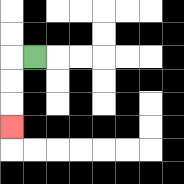{'start': '[1, 2]', 'end': '[0, 5]', 'path_directions': 'L,D,D,D', 'path_coordinates': '[[1, 2], [0, 2], [0, 3], [0, 4], [0, 5]]'}